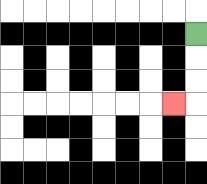{'start': '[8, 1]', 'end': '[7, 4]', 'path_directions': 'D,D,D,L', 'path_coordinates': '[[8, 1], [8, 2], [8, 3], [8, 4], [7, 4]]'}